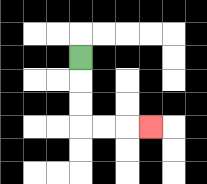{'start': '[3, 2]', 'end': '[6, 5]', 'path_directions': 'D,D,D,R,R,R', 'path_coordinates': '[[3, 2], [3, 3], [3, 4], [3, 5], [4, 5], [5, 5], [6, 5]]'}